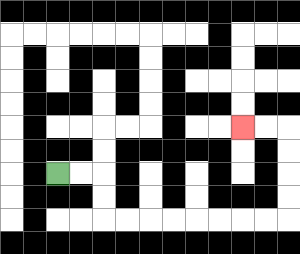{'start': '[2, 7]', 'end': '[10, 5]', 'path_directions': 'R,R,D,D,R,R,R,R,R,R,R,R,U,U,U,U,L,L', 'path_coordinates': '[[2, 7], [3, 7], [4, 7], [4, 8], [4, 9], [5, 9], [6, 9], [7, 9], [8, 9], [9, 9], [10, 9], [11, 9], [12, 9], [12, 8], [12, 7], [12, 6], [12, 5], [11, 5], [10, 5]]'}